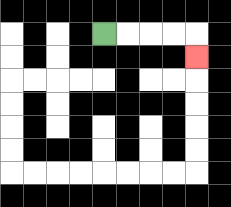{'start': '[4, 1]', 'end': '[8, 2]', 'path_directions': 'R,R,R,R,D', 'path_coordinates': '[[4, 1], [5, 1], [6, 1], [7, 1], [8, 1], [8, 2]]'}